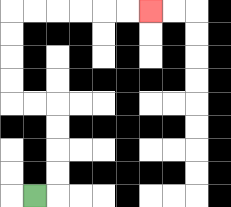{'start': '[1, 8]', 'end': '[6, 0]', 'path_directions': 'R,U,U,U,U,L,L,U,U,U,U,R,R,R,R,R,R', 'path_coordinates': '[[1, 8], [2, 8], [2, 7], [2, 6], [2, 5], [2, 4], [1, 4], [0, 4], [0, 3], [0, 2], [0, 1], [0, 0], [1, 0], [2, 0], [3, 0], [4, 0], [5, 0], [6, 0]]'}